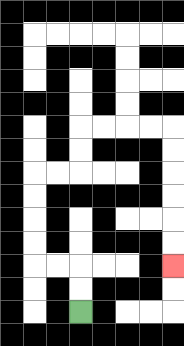{'start': '[3, 13]', 'end': '[7, 11]', 'path_directions': 'U,U,L,L,U,U,U,U,R,R,U,U,R,R,R,R,D,D,D,D,D,D', 'path_coordinates': '[[3, 13], [3, 12], [3, 11], [2, 11], [1, 11], [1, 10], [1, 9], [1, 8], [1, 7], [2, 7], [3, 7], [3, 6], [3, 5], [4, 5], [5, 5], [6, 5], [7, 5], [7, 6], [7, 7], [7, 8], [7, 9], [7, 10], [7, 11]]'}